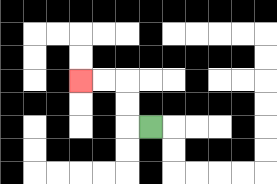{'start': '[6, 5]', 'end': '[3, 3]', 'path_directions': 'L,U,U,L,L', 'path_coordinates': '[[6, 5], [5, 5], [5, 4], [5, 3], [4, 3], [3, 3]]'}